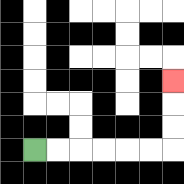{'start': '[1, 6]', 'end': '[7, 3]', 'path_directions': 'R,R,R,R,R,R,U,U,U', 'path_coordinates': '[[1, 6], [2, 6], [3, 6], [4, 6], [5, 6], [6, 6], [7, 6], [7, 5], [7, 4], [7, 3]]'}